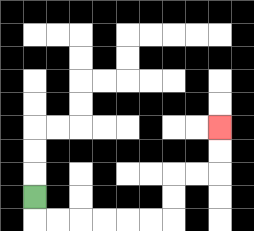{'start': '[1, 8]', 'end': '[9, 5]', 'path_directions': 'D,R,R,R,R,R,R,U,U,R,R,U,U', 'path_coordinates': '[[1, 8], [1, 9], [2, 9], [3, 9], [4, 9], [5, 9], [6, 9], [7, 9], [7, 8], [7, 7], [8, 7], [9, 7], [9, 6], [9, 5]]'}